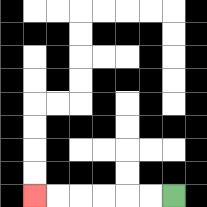{'start': '[7, 8]', 'end': '[1, 8]', 'path_directions': 'L,L,L,L,L,L', 'path_coordinates': '[[7, 8], [6, 8], [5, 8], [4, 8], [3, 8], [2, 8], [1, 8]]'}